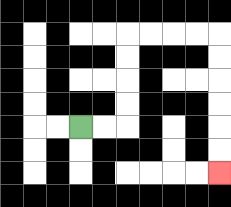{'start': '[3, 5]', 'end': '[9, 7]', 'path_directions': 'R,R,U,U,U,U,R,R,R,R,D,D,D,D,D,D', 'path_coordinates': '[[3, 5], [4, 5], [5, 5], [5, 4], [5, 3], [5, 2], [5, 1], [6, 1], [7, 1], [8, 1], [9, 1], [9, 2], [9, 3], [9, 4], [9, 5], [9, 6], [9, 7]]'}